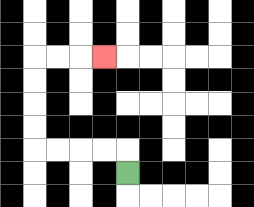{'start': '[5, 7]', 'end': '[4, 2]', 'path_directions': 'U,L,L,L,L,U,U,U,U,R,R,R', 'path_coordinates': '[[5, 7], [5, 6], [4, 6], [3, 6], [2, 6], [1, 6], [1, 5], [1, 4], [1, 3], [1, 2], [2, 2], [3, 2], [4, 2]]'}